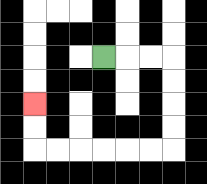{'start': '[4, 2]', 'end': '[1, 4]', 'path_directions': 'R,R,R,D,D,D,D,L,L,L,L,L,L,U,U', 'path_coordinates': '[[4, 2], [5, 2], [6, 2], [7, 2], [7, 3], [7, 4], [7, 5], [7, 6], [6, 6], [5, 6], [4, 6], [3, 6], [2, 6], [1, 6], [1, 5], [1, 4]]'}